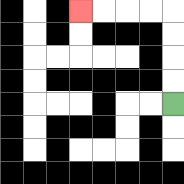{'start': '[7, 4]', 'end': '[3, 0]', 'path_directions': 'U,U,U,U,L,L,L,L', 'path_coordinates': '[[7, 4], [7, 3], [7, 2], [7, 1], [7, 0], [6, 0], [5, 0], [4, 0], [3, 0]]'}